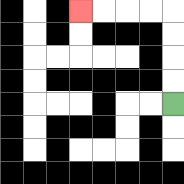{'start': '[7, 4]', 'end': '[3, 0]', 'path_directions': 'U,U,U,U,L,L,L,L', 'path_coordinates': '[[7, 4], [7, 3], [7, 2], [7, 1], [7, 0], [6, 0], [5, 0], [4, 0], [3, 0]]'}